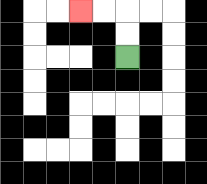{'start': '[5, 2]', 'end': '[3, 0]', 'path_directions': 'U,U,L,L', 'path_coordinates': '[[5, 2], [5, 1], [5, 0], [4, 0], [3, 0]]'}